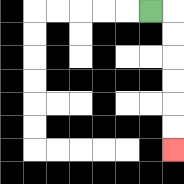{'start': '[6, 0]', 'end': '[7, 6]', 'path_directions': 'R,D,D,D,D,D,D', 'path_coordinates': '[[6, 0], [7, 0], [7, 1], [7, 2], [7, 3], [7, 4], [7, 5], [7, 6]]'}